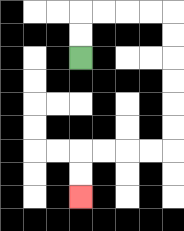{'start': '[3, 2]', 'end': '[3, 8]', 'path_directions': 'U,U,R,R,R,R,D,D,D,D,D,D,L,L,L,L,D,D', 'path_coordinates': '[[3, 2], [3, 1], [3, 0], [4, 0], [5, 0], [6, 0], [7, 0], [7, 1], [7, 2], [7, 3], [7, 4], [7, 5], [7, 6], [6, 6], [5, 6], [4, 6], [3, 6], [3, 7], [3, 8]]'}